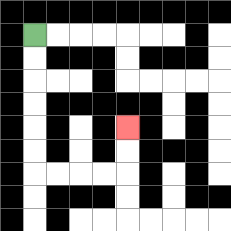{'start': '[1, 1]', 'end': '[5, 5]', 'path_directions': 'D,D,D,D,D,D,R,R,R,R,U,U', 'path_coordinates': '[[1, 1], [1, 2], [1, 3], [1, 4], [1, 5], [1, 6], [1, 7], [2, 7], [3, 7], [4, 7], [5, 7], [5, 6], [5, 5]]'}